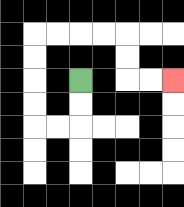{'start': '[3, 3]', 'end': '[7, 3]', 'path_directions': 'D,D,L,L,U,U,U,U,R,R,R,R,D,D,R,R', 'path_coordinates': '[[3, 3], [3, 4], [3, 5], [2, 5], [1, 5], [1, 4], [1, 3], [1, 2], [1, 1], [2, 1], [3, 1], [4, 1], [5, 1], [5, 2], [5, 3], [6, 3], [7, 3]]'}